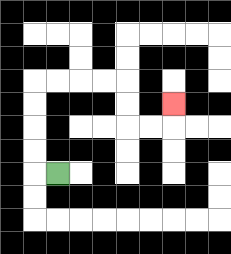{'start': '[2, 7]', 'end': '[7, 4]', 'path_directions': 'L,U,U,U,U,R,R,R,R,D,D,R,R,U', 'path_coordinates': '[[2, 7], [1, 7], [1, 6], [1, 5], [1, 4], [1, 3], [2, 3], [3, 3], [4, 3], [5, 3], [5, 4], [5, 5], [6, 5], [7, 5], [7, 4]]'}